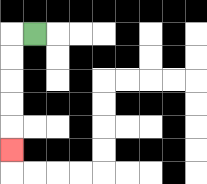{'start': '[1, 1]', 'end': '[0, 6]', 'path_directions': 'L,D,D,D,D,D', 'path_coordinates': '[[1, 1], [0, 1], [0, 2], [0, 3], [0, 4], [0, 5], [0, 6]]'}